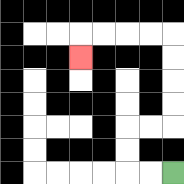{'start': '[7, 7]', 'end': '[3, 2]', 'path_directions': 'L,L,U,U,R,R,U,U,U,U,L,L,L,L,D', 'path_coordinates': '[[7, 7], [6, 7], [5, 7], [5, 6], [5, 5], [6, 5], [7, 5], [7, 4], [7, 3], [7, 2], [7, 1], [6, 1], [5, 1], [4, 1], [3, 1], [3, 2]]'}